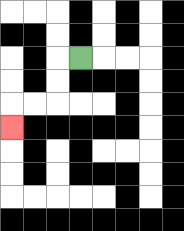{'start': '[3, 2]', 'end': '[0, 5]', 'path_directions': 'L,D,D,L,L,D', 'path_coordinates': '[[3, 2], [2, 2], [2, 3], [2, 4], [1, 4], [0, 4], [0, 5]]'}